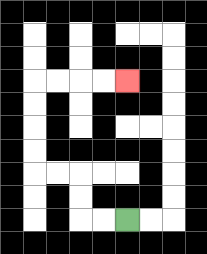{'start': '[5, 9]', 'end': '[5, 3]', 'path_directions': 'L,L,U,U,L,L,U,U,U,U,R,R,R,R', 'path_coordinates': '[[5, 9], [4, 9], [3, 9], [3, 8], [3, 7], [2, 7], [1, 7], [1, 6], [1, 5], [1, 4], [1, 3], [2, 3], [3, 3], [4, 3], [5, 3]]'}